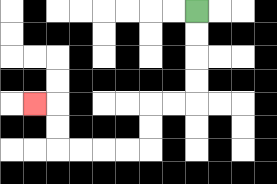{'start': '[8, 0]', 'end': '[1, 4]', 'path_directions': 'D,D,D,D,L,L,D,D,L,L,L,L,U,U,L', 'path_coordinates': '[[8, 0], [8, 1], [8, 2], [8, 3], [8, 4], [7, 4], [6, 4], [6, 5], [6, 6], [5, 6], [4, 6], [3, 6], [2, 6], [2, 5], [2, 4], [1, 4]]'}